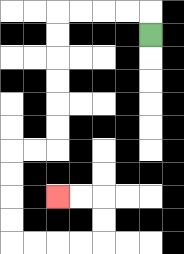{'start': '[6, 1]', 'end': '[2, 8]', 'path_directions': 'U,L,L,L,L,D,D,D,D,D,D,L,L,D,D,D,D,R,R,R,R,U,U,L,L', 'path_coordinates': '[[6, 1], [6, 0], [5, 0], [4, 0], [3, 0], [2, 0], [2, 1], [2, 2], [2, 3], [2, 4], [2, 5], [2, 6], [1, 6], [0, 6], [0, 7], [0, 8], [0, 9], [0, 10], [1, 10], [2, 10], [3, 10], [4, 10], [4, 9], [4, 8], [3, 8], [2, 8]]'}